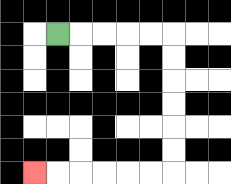{'start': '[2, 1]', 'end': '[1, 7]', 'path_directions': 'R,R,R,R,R,D,D,D,D,D,D,L,L,L,L,L,L', 'path_coordinates': '[[2, 1], [3, 1], [4, 1], [5, 1], [6, 1], [7, 1], [7, 2], [7, 3], [7, 4], [7, 5], [7, 6], [7, 7], [6, 7], [5, 7], [4, 7], [3, 7], [2, 7], [1, 7]]'}